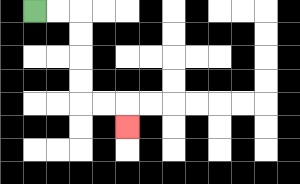{'start': '[1, 0]', 'end': '[5, 5]', 'path_directions': 'R,R,D,D,D,D,R,R,D', 'path_coordinates': '[[1, 0], [2, 0], [3, 0], [3, 1], [3, 2], [3, 3], [3, 4], [4, 4], [5, 4], [5, 5]]'}